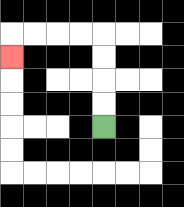{'start': '[4, 5]', 'end': '[0, 2]', 'path_directions': 'U,U,U,U,L,L,L,L,D', 'path_coordinates': '[[4, 5], [4, 4], [4, 3], [4, 2], [4, 1], [3, 1], [2, 1], [1, 1], [0, 1], [0, 2]]'}